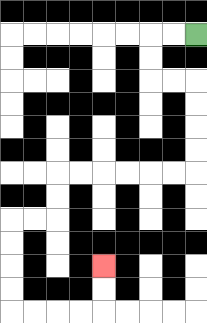{'start': '[8, 1]', 'end': '[4, 11]', 'path_directions': 'L,L,D,D,R,R,D,D,D,D,L,L,L,L,L,L,D,D,L,L,D,D,D,D,R,R,R,R,U,U', 'path_coordinates': '[[8, 1], [7, 1], [6, 1], [6, 2], [6, 3], [7, 3], [8, 3], [8, 4], [8, 5], [8, 6], [8, 7], [7, 7], [6, 7], [5, 7], [4, 7], [3, 7], [2, 7], [2, 8], [2, 9], [1, 9], [0, 9], [0, 10], [0, 11], [0, 12], [0, 13], [1, 13], [2, 13], [3, 13], [4, 13], [4, 12], [4, 11]]'}